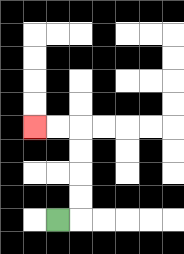{'start': '[2, 9]', 'end': '[1, 5]', 'path_directions': 'R,U,U,U,U,L,L', 'path_coordinates': '[[2, 9], [3, 9], [3, 8], [3, 7], [3, 6], [3, 5], [2, 5], [1, 5]]'}